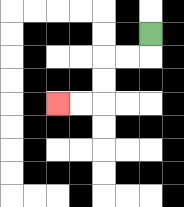{'start': '[6, 1]', 'end': '[2, 4]', 'path_directions': 'D,L,L,D,D,L,L', 'path_coordinates': '[[6, 1], [6, 2], [5, 2], [4, 2], [4, 3], [4, 4], [3, 4], [2, 4]]'}